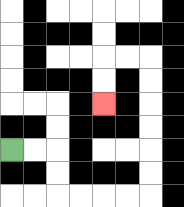{'start': '[0, 6]', 'end': '[4, 4]', 'path_directions': 'R,R,D,D,R,R,R,R,U,U,U,U,U,U,L,L,D,D', 'path_coordinates': '[[0, 6], [1, 6], [2, 6], [2, 7], [2, 8], [3, 8], [4, 8], [5, 8], [6, 8], [6, 7], [6, 6], [6, 5], [6, 4], [6, 3], [6, 2], [5, 2], [4, 2], [4, 3], [4, 4]]'}